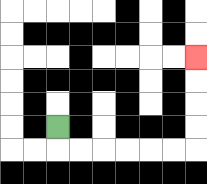{'start': '[2, 5]', 'end': '[8, 2]', 'path_directions': 'D,R,R,R,R,R,R,U,U,U,U', 'path_coordinates': '[[2, 5], [2, 6], [3, 6], [4, 6], [5, 6], [6, 6], [7, 6], [8, 6], [8, 5], [8, 4], [8, 3], [8, 2]]'}